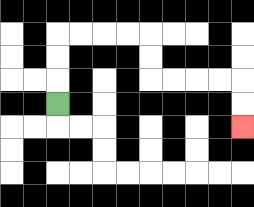{'start': '[2, 4]', 'end': '[10, 5]', 'path_directions': 'U,U,U,R,R,R,R,D,D,R,R,R,R,D,D', 'path_coordinates': '[[2, 4], [2, 3], [2, 2], [2, 1], [3, 1], [4, 1], [5, 1], [6, 1], [6, 2], [6, 3], [7, 3], [8, 3], [9, 3], [10, 3], [10, 4], [10, 5]]'}